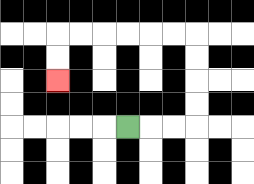{'start': '[5, 5]', 'end': '[2, 3]', 'path_directions': 'R,R,R,U,U,U,U,L,L,L,L,L,L,D,D', 'path_coordinates': '[[5, 5], [6, 5], [7, 5], [8, 5], [8, 4], [8, 3], [8, 2], [8, 1], [7, 1], [6, 1], [5, 1], [4, 1], [3, 1], [2, 1], [2, 2], [2, 3]]'}